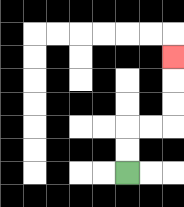{'start': '[5, 7]', 'end': '[7, 2]', 'path_directions': 'U,U,R,R,U,U,U', 'path_coordinates': '[[5, 7], [5, 6], [5, 5], [6, 5], [7, 5], [7, 4], [7, 3], [7, 2]]'}